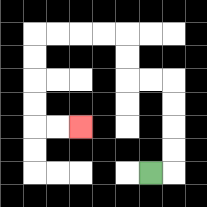{'start': '[6, 7]', 'end': '[3, 5]', 'path_directions': 'R,U,U,U,U,L,L,U,U,L,L,L,L,D,D,D,D,R,R', 'path_coordinates': '[[6, 7], [7, 7], [7, 6], [7, 5], [7, 4], [7, 3], [6, 3], [5, 3], [5, 2], [5, 1], [4, 1], [3, 1], [2, 1], [1, 1], [1, 2], [1, 3], [1, 4], [1, 5], [2, 5], [3, 5]]'}